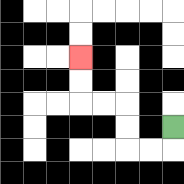{'start': '[7, 5]', 'end': '[3, 2]', 'path_directions': 'D,L,L,U,U,L,L,U,U', 'path_coordinates': '[[7, 5], [7, 6], [6, 6], [5, 6], [5, 5], [5, 4], [4, 4], [3, 4], [3, 3], [3, 2]]'}